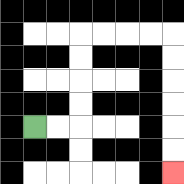{'start': '[1, 5]', 'end': '[7, 7]', 'path_directions': 'R,R,U,U,U,U,R,R,R,R,D,D,D,D,D,D', 'path_coordinates': '[[1, 5], [2, 5], [3, 5], [3, 4], [3, 3], [3, 2], [3, 1], [4, 1], [5, 1], [6, 1], [7, 1], [7, 2], [7, 3], [7, 4], [7, 5], [7, 6], [7, 7]]'}